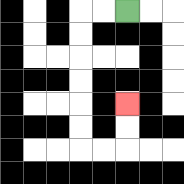{'start': '[5, 0]', 'end': '[5, 4]', 'path_directions': 'L,L,D,D,D,D,D,D,R,R,U,U', 'path_coordinates': '[[5, 0], [4, 0], [3, 0], [3, 1], [3, 2], [3, 3], [3, 4], [3, 5], [3, 6], [4, 6], [5, 6], [5, 5], [5, 4]]'}